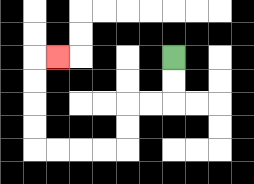{'start': '[7, 2]', 'end': '[2, 2]', 'path_directions': 'D,D,L,L,D,D,L,L,L,L,U,U,U,U,R', 'path_coordinates': '[[7, 2], [7, 3], [7, 4], [6, 4], [5, 4], [5, 5], [5, 6], [4, 6], [3, 6], [2, 6], [1, 6], [1, 5], [1, 4], [1, 3], [1, 2], [2, 2]]'}